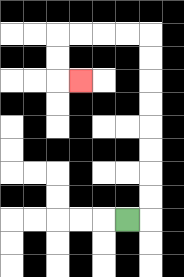{'start': '[5, 9]', 'end': '[3, 3]', 'path_directions': 'R,U,U,U,U,U,U,U,U,L,L,L,L,D,D,R', 'path_coordinates': '[[5, 9], [6, 9], [6, 8], [6, 7], [6, 6], [6, 5], [6, 4], [6, 3], [6, 2], [6, 1], [5, 1], [4, 1], [3, 1], [2, 1], [2, 2], [2, 3], [3, 3]]'}